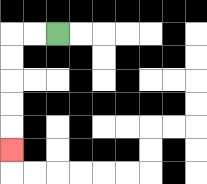{'start': '[2, 1]', 'end': '[0, 6]', 'path_directions': 'L,L,D,D,D,D,D', 'path_coordinates': '[[2, 1], [1, 1], [0, 1], [0, 2], [0, 3], [0, 4], [0, 5], [0, 6]]'}